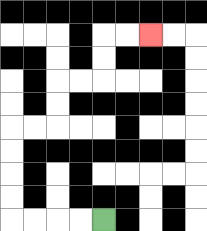{'start': '[4, 9]', 'end': '[6, 1]', 'path_directions': 'L,L,L,L,U,U,U,U,R,R,U,U,R,R,U,U,R,R', 'path_coordinates': '[[4, 9], [3, 9], [2, 9], [1, 9], [0, 9], [0, 8], [0, 7], [0, 6], [0, 5], [1, 5], [2, 5], [2, 4], [2, 3], [3, 3], [4, 3], [4, 2], [4, 1], [5, 1], [6, 1]]'}